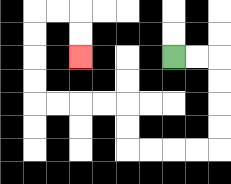{'start': '[7, 2]', 'end': '[3, 2]', 'path_directions': 'R,R,D,D,D,D,L,L,L,L,U,U,L,L,L,L,U,U,U,U,R,R,D,D', 'path_coordinates': '[[7, 2], [8, 2], [9, 2], [9, 3], [9, 4], [9, 5], [9, 6], [8, 6], [7, 6], [6, 6], [5, 6], [5, 5], [5, 4], [4, 4], [3, 4], [2, 4], [1, 4], [1, 3], [1, 2], [1, 1], [1, 0], [2, 0], [3, 0], [3, 1], [3, 2]]'}